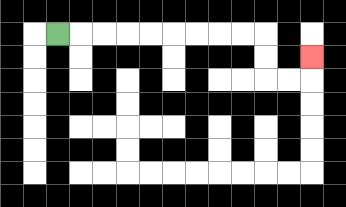{'start': '[2, 1]', 'end': '[13, 2]', 'path_directions': 'R,R,R,R,R,R,R,R,R,D,D,R,R,U', 'path_coordinates': '[[2, 1], [3, 1], [4, 1], [5, 1], [6, 1], [7, 1], [8, 1], [9, 1], [10, 1], [11, 1], [11, 2], [11, 3], [12, 3], [13, 3], [13, 2]]'}